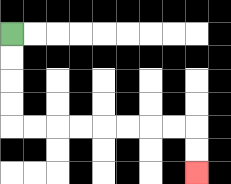{'start': '[0, 1]', 'end': '[8, 7]', 'path_directions': 'D,D,D,D,R,R,R,R,R,R,R,R,D,D', 'path_coordinates': '[[0, 1], [0, 2], [0, 3], [0, 4], [0, 5], [1, 5], [2, 5], [3, 5], [4, 5], [5, 5], [6, 5], [7, 5], [8, 5], [8, 6], [8, 7]]'}